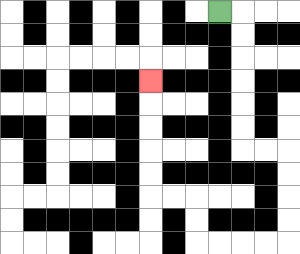{'start': '[9, 0]', 'end': '[6, 3]', 'path_directions': 'R,D,D,D,D,D,D,R,R,D,D,D,D,L,L,L,L,U,U,L,L,U,U,U,U,U', 'path_coordinates': '[[9, 0], [10, 0], [10, 1], [10, 2], [10, 3], [10, 4], [10, 5], [10, 6], [11, 6], [12, 6], [12, 7], [12, 8], [12, 9], [12, 10], [11, 10], [10, 10], [9, 10], [8, 10], [8, 9], [8, 8], [7, 8], [6, 8], [6, 7], [6, 6], [6, 5], [6, 4], [6, 3]]'}